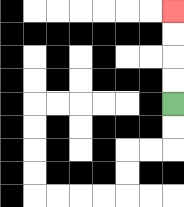{'start': '[7, 4]', 'end': '[7, 0]', 'path_directions': 'U,U,U,U', 'path_coordinates': '[[7, 4], [7, 3], [7, 2], [7, 1], [7, 0]]'}